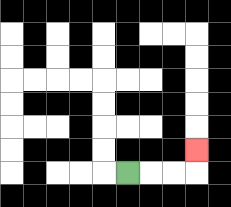{'start': '[5, 7]', 'end': '[8, 6]', 'path_directions': 'R,R,R,U', 'path_coordinates': '[[5, 7], [6, 7], [7, 7], [8, 7], [8, 6]]'}